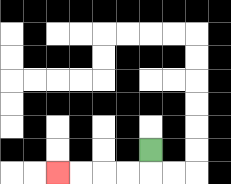{'start': '[6, 6]', 'end': '[2, 7]', 'path_directions': 'D,L,L,L,L', 'path_coordinates': '[[6, 6], [6, 7], [5, 7], [4, 7], [3, 7], [2, 7]]'}